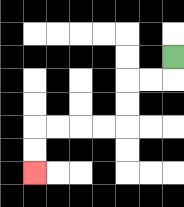{'start': '[7, 2]', 'end': '[1, 7]', 'path_directions': 'D,L,L,D,D,L,L,L,L,D,D', 'path_coordinates': '[[7, 2], [7, 3], [6, 3], [5, 3], [5, 4], [5, 5], [4, 5], [3, 5], [2, 5], [1, 5], [1, 6], [1, 7]]'}